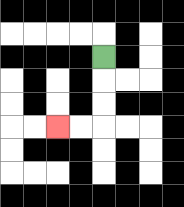{'start': '[4, 2]', 'end': '[2, 5]', 'path_directions': 'D,D,D,L,L', 'path_coordinates': '[[4, 2], [4, 3], [4, 4], [4, 5], [3, 5], [2, 5]]'}